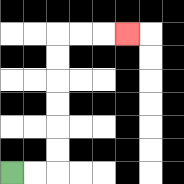{'start': '[0, 7]', 'end': '[5, 1]', 'path_directions': 'R,R,U,U,U,U,U,U,R,R,R', 'path_coordinates': '[[0, 7], [1, 7], [2, 7], [2, 6], [2, 5], [2, 4], [2, 3], [2, 2], [2, 1], [3, 1], [4, 1], [5, 1]]'}